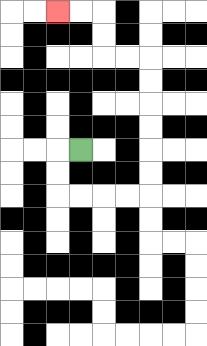{'start': '[3, 6]', 'end': '[2, 0]', 'path_directions': 'L,D,D,R,R,R,R,U,U,U,U,U,U,L,L,U,U,L,L', 'path_coordinates': '[[3, 6], [2, 6], [2, 7], [2, 8], [3, 8], [4, 8], [5, 8], [6, 8], [6, 7], [6, 6], [6, 5], [6, 4], [6, 3], [6, 2], [5, 2], [4, 2], [4, 1], [4, 0], [3, 0], [2, 0]]'}